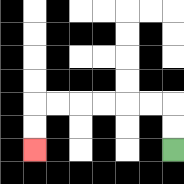{'start': '[7, 6]', 'end': '[1, 6]', 'path_directions': 'U,U,L,L,L,L,L,L,D,D', 'path_coordinates': '[[7, 6], [7, 5], [7, 4], [6, 4], [5, 4], [4, 4], [3, 4], [2, 4], [1, 4], [1, 5], [1, 6]]'}